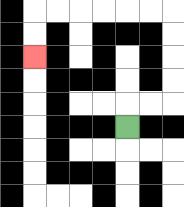{'start': '[5, 5]', 'end': '[1, 2]', 'path_directions': 'U,R,R,U,U,U,U,L,L,L,L,L,L,D,D', 'path_coordinates': '[[5, 5], [5, 4], [6, 4], [7, 4], [7, 3], [7, 2], [7, 1], [7, 0], [6, 0], [5, 0], [4, 0], [3, 0], [2, 0], [1, 0], [1, 1], [1, 2]]'}